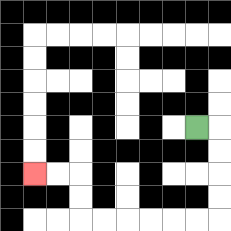{'start': '[8, 5]', 'end': '[1, 7]', 'path_directions': 'R,D,D,D,D,L,L,L,L,L,L,U,U,L,L', 'path_coordinates': '[[8, 5], [9, 5], [9, 6], [9, 7], [9, 8], [9, 9], [8, 9], [7, 9], [6, 9], [5, 9], [4, 9], [3, 9], [3, 8], [3, 7], [2, 7], [1, 7]]'}